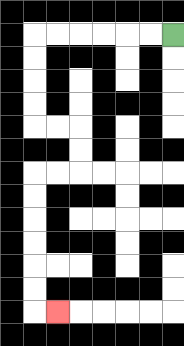{'start': '[7, 1]', 'end': '[2, 13]', 'path_directions': 'L,L,L,L,L,L,D,D,D,D,R,R,D,D,L,L,D,D,D,D,D,D,R', 'path_coordinates': '[[7, 1], [6, 1], [5, 1], [4, 1], [3, 1], [2, 1], [1, 1], [1, 2], [1, 3], [1, 4], [1, 5], [2, 5], [3, 5], [3, 6], [3, 7], [2, 7], [1, 7], [1, 8], [1, 9], [1, 10], [1, 11], [1, 12], [1, 13], [2, 13]]'}